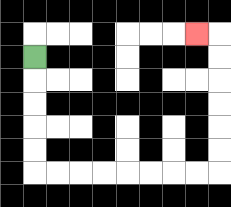{'start': '[1, 2]', 'end': '[8, 1]', 'path_directions': 'D,D,D,D,D,R,R,R,R,R,R,R,R,U,U,U,U,U,U,L', 'path_coordinates': '[[1, 2], [1, 3], [1, 4], [1, 5], [1, 6], [1, 7], [2, 7], [3, 7], [4, 7], [5, 7], [6, 7], [7, 7], [8, 7], [9, 7], [9, 6], [9, 5], [9, 4], [9, 3], [9, 2], [9, 1], [8, 1]]'}